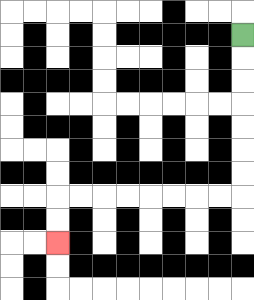{'start': '[10, 1]', 'end': '[2, 10]', 'path_directions': 'D,D,D,D,D,D,D,L,L,L,L,L,L,L,L,D,D', 'path_coordinates': '[[10, 1], [10, 2], [10, 3], [10, 4], [10, 5], [10, 6], [10, 7], [10, 8], [9, 8], [8, 8], [7, 8], [6, 8], [5, 8], [4, 8], [3, 8], [2, 8], [2, 9], [2, 10]]'}